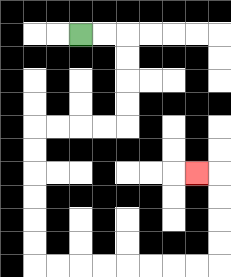{'start': '[3, 1]', 'end': '[8, 7]', 'path_directions': 'R,R,D,D,D,D,L,L,L,L,D,D,D,D,D,D,R,R,R,R,R,R,R,R,U,U,U,U,L', 'path_coordinates': '[[3, 1], [4, 1], [5, 1], [5, 2], [5, 3], [5, 4], [5, 5], [4, 5], [3, 5], [2, 5], [1, 5], [1, 6], [1, 7], [1, 8], [1, 9], [1, 10], [1, 11], [2, 11], [3, 11], [4, 11], [5, 11], [6, 11], [7, 11], [8, 11], [9, 11], [9, 10], [9, 9], [9, 8], [9, 7], [8, 7]]'}